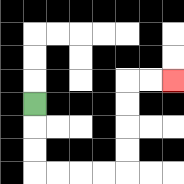{'start': '[1, 4]', 'end': '[7, 3]', 'path_directions': 'D,D,D,R,R,R,R,U,U,U,U,R,R', 'path_coordinates': '[[1, 4], [1, 5], [1, 6], [1, 7], [2, 7], [3, 7], [4, 7], [5, 7], [5, 6], [5, 5], [5, 4], [5, 3], [6, 3], [7, 3]]'}